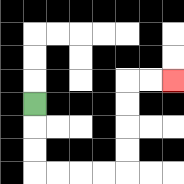{'start': '[1, 4]', 'end': '[7, 3]', 'path_directions': 'D,D,D,R,R,R,R,U,U,U,U,R,R', 'path_coordinates': '[[1, 4], [1, 5], [1, 6], [1, 7], [2, 7], [3, 7], [4, 7], [5, 7], [5, 6], [5, 5], [5, 4], [5, 3], [6, 3], [7, 3]]'}